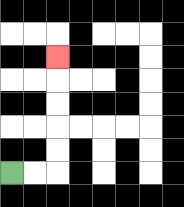{'start': '[0, 7]', 'end': '[2, 2]', 'path_directions': 'R,R,U,U,U,U,U', 'path_coordinates': '[[0, 7], [1, 7], [2, 7], [2, 6], [2, 5], [2, 4], [2, 3], [2, 2]]'}